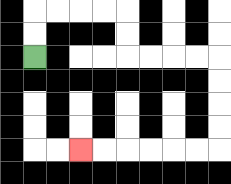{'start': '[1, 2]', 'end': '[3, 6]', 'path_directions': 'U,U,R,R,R,R,D,D,R,R,R,R,D,D,D,D,L,L,L,L,L,L', 'path_coordinates': '[[1, 2], [1, 1], [1, 0], [2, 0], [3, 0], [4, 0], [5, 0], [5, 1], [5, 2], [6, 2], [7, 2], [8, 2], [9, 2], [9, 3], [9, 4], [9, 5], [9, 6], [8, 6], [7, 6], [6, 6], [5, 6], [4, 6], [3, 6]]'}